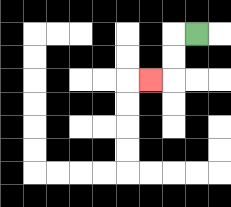{'start': '[8, 1]', 'end': '[6, 3]', 'path_directions': 'L,D,D,L', 'path_coordinates': '[[8, 1], [7, 1], [7, 2], [7, 3], [6, 3]]'}